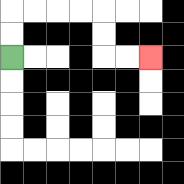{'start': '[0, 2]', 'end': '[6, 2]', 'path_directions': 'U,U,R,R,R,R,D,D,R,R', 'path_coordinates': '[[0, 2], [0, 1], [0, 0], [1, 0], [2, 0], [3, 0], [4, 0], [4, 1], [4, 2], [5, 2], [6, 2]]'}